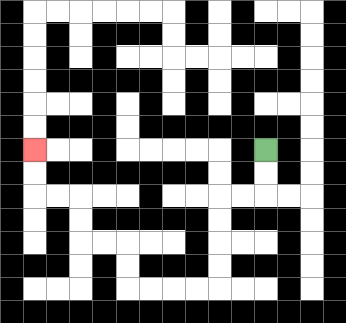{'start': '[11, 6]', 'end': '[1, 6]', 'path_directions': 'D,D,L,L,D,D,D,D,L,L,L,L,U,U,L,L,U,U,L,L,U,U', 'path_coordinates': '[[11, 6], [11, 7], [11, 8], [10, 8], [9, 8], [9, 9], [9, 10], [9, 11], [9, 12], [8, 12], [7, 12], [6, 12], [5, 12], [5, 11], [5, 10], [4, 10], [3, 10], [3, 9], [3, 8], [2, 8], [1, 8], [1, 7], [1, 6]]'}